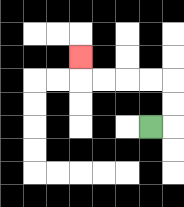{'start': '[6, 5]', 'end': '[3, 2]', 'path_directions': 'R,U,U,L,L,L,L,U', 'path_coordinates': '[[6, 5], [7, 5], [7, 4], [7, 3], [6, 3], [5, 3], [4, 3], [3, 3], [3, 2]]'}